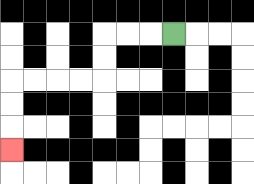{'start': '[7, 1]', 'end': '[0, 6]', 'path_directions': 'L,L,L,D,D,L,L,L,L,D,D,D', 'path_coordinates': '[[7, 1], [6, 1], [5, 1], [4, 1], [4, 2], [4, 3], [3, 3], [2, 3], [1, 3], [0, 3], [0, 4], [0, 5], [0, 6]]'}